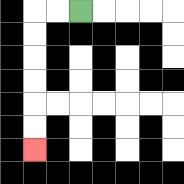{'start': '[3, 0]', 'end': '[1, 6]', 'path_directions': 'L,L,D,D,D,D,D,D', 'path_coordinates': '[[3, 0], [2, 0], [1, 0], [1, 1], [1, 2], [1, 3], [1, 4], [1, 5], [1, 6]]'}